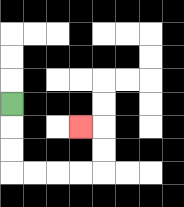{'start': '[0, 4]', 'end': '[3, 5]', 'path_directions': 'D,D,D,R,R,R,R,U,U,L', 'path_coordinates': '[[0, 4], [0, 5], [0, 6], [0, 7], [1, 7], [2, 7], [3, 7], [4, 7], [4, 6], [4, 5], [3, 5]]'}